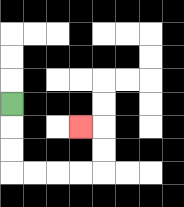{'start': '[0, 4]', 'end': '[3, 5]', 'path_directions': 'D,D,D,R,R,R,R,U,U,L', 'path_coordinates': '[[0, 4], [0, 5], [0, 6], [0, 7], [1, 7], [2, 7], [3, 7], [4, 7], [4, 6], [4, 5], [3, 5]]'}